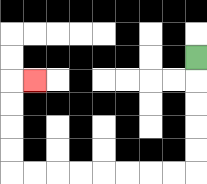{'start': '[8, 2]', 'end': '[1, 3]', 'path_directions': 'D,D,D,D,D,L,L,L,L,L,L,L,L,U,U,U,U,R', 'path_coordinates': '[[8, 2], [8, 3], [8, 4], [8, 5], [8, 6], [8, 7], [7, 7], [6, 7], [5, 7], [4, 7], [3, 7], [2, 7], [1, 7], [0, 7], [0, 6], [0, 5], [0, 4], [0, 3], [1, 3]]'}